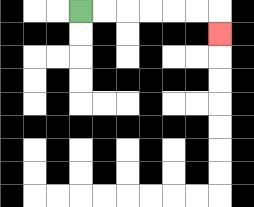{'start': '[3, 0]', 'end': '[9, 1]', 'path_directions': 'R,R,R,R,R,R,D', 'path_coordinates': '[[3, 0], [4, 0], [5, 0], [6, 0], [7, 0], [8, 0], [9, 0], [9, 1]]'}